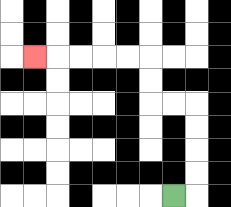{'start': '[7, 8]', 'end': '[1, 2]', 'path_directions': 'R,U,U,U,U,L,L,U,U,L,L,L,L,L', 'path_coordinates': '[[7, 8], [8, 8], [8, 7], [8, 6], [8, 5], [8, 4], [7, 4], [6, 4], [6, 3], [6, 2], [5, 2], [4, 2], [3, 2], [2, 2], [1, 2]]'}